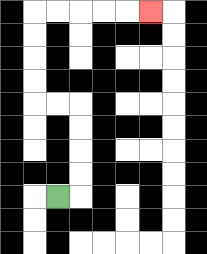{'start': '[2, 8]', 'end': '[6, 0]', 'path_directions': 'R,U,U,U,U,L,L,U,U,U,U,R,R,R,R,R', 'path_coordinates': '[[2, 8], [3, 8], [3, 7], [3, 6], [3, 5], [3, 4], [2, 4], [1, 4], [1, 3], [1, 2], [1, 1], [1, 0], [2, 0], [3, 0], [4, 0], [5, 0], [6, 0]]'}